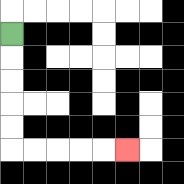{'start': '[0, 1]', 'end': '[5, 6]', 'path_directions': 'D,D,D,D,D,R,R,R,R,R', 'path_coordinates': '[[0, 1], [0, 2], [0, 3], [0, 4], [0, 5], [0, 6], [1, 6], [2, 6], [3, 6], [4, 6], [5, 6]]'}